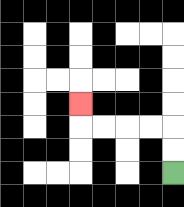{'start': '[7, 7]', 'end': '[3, 4]', 'path_directions': 'U,U,L,L,L,L,U', 'path_coordinates': '[[7, 7], [7, 6], [7, 5], [6, 5], [5, 5], [4, 5], [3, 5], [3, 4]]'}